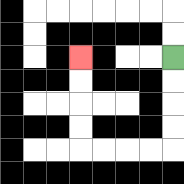{'start': '[7, 2]', 'end': '[3, 2]', 'path_directions': 'D,D,D,D,L,L,L,L,U,U,U,U', 'path_coordinates': '[[7, 2], [7, 3], [7, 4], [7, 5], [7, 6], [6, 6], [5, 6], [4, 6], [3, 6], [3, 5], [3, 4], [3, 3], [3, 2]]'}